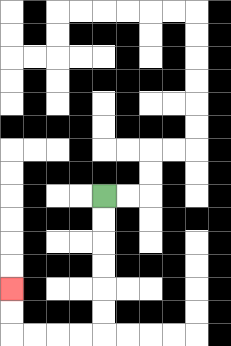{'start': '[4, 8]', 'end': '[0, 12]', 'path_directions': 'D,D,D,D,D,D,L,L,L,L,U,U', 'path_coordinates': '[[4, 8], [4, 9], [4, 10], [4, 11], [4, 12], [4, 13], [4, 14], [3, 14], [2, 14], [1, 14], [0, 14], [0, 13], [0, 12]]'}